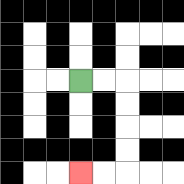{'start': '[3, 3]', 'end': '[3, 7]', 'path_directions': 'R,R,D,D,D,D,L,L', 'path_coordinates': '[[3, 3], [4, 3], [5, 3], [5, 4], [5, 5], [5, 6], [5, 7], [4, 7], [3, 7]]'}